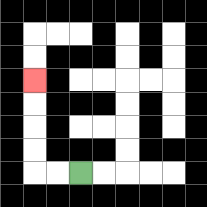{'start': '[3, 7]', 'end': '[1, 3]', 'path_directions': 'L,L,U,U,U,U', 'path_coordinates': '[[3, 7], [2, 7], [1, 7], [1, 6], [1, 5], [1, 4], [1, 3]]'}